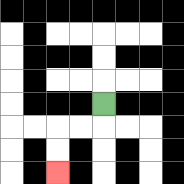{'start': '[4, 4]', 'end': '[2, 7]', 'path_directions': 'D,L,L,D,D', 'path_coordinates': '[[4, 4], [4, 5], [3, 5], [2, 5], [2, 6], [2, 7]]'}